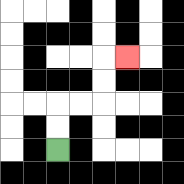{'start': '[2, 6]', 'end': '[5, 2]', 'path_directions': 'U,U,R,R,U,U,R', 'path_coordinates': '[[2, 6], [2, 5], [2, 4], [3, 4], [4, 4], [4, 3], [4, 2], [5, 2]]'}